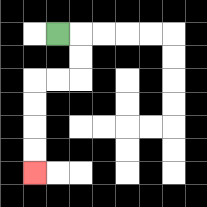{'start': '[2, 1]', 'end': '[1, 7]', 'path_directions': 'R,D,D,L,L,D,D,D,D', 'path_coordinates': '[[2, 1], [3, 1], [3, 2], [3, 3], [2, 3], [1, 3], [1, 4], [1, 5], [1, 6], [1, 7]]'}